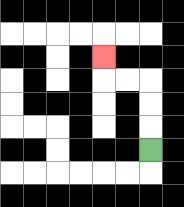{'start': '[6, 6]', 'end': '[4, 2]', 'path_directions': 'U,U,U,L,L,U', 'path_coordinates': '[[6, 6], [6, 5], [6, 4], [6, 3], [5, 3], [4, 3], [4, 2]]'}